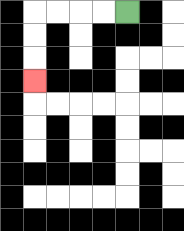{'start': '[5, 0]', 'end': '[1, 3]', 'path_directions': 'L,L,L,L,D,D,D', 'path_coordinates': '[[5, 0], [4, 0], [3, 0], [2, 0], [1, 0], [1, 1], [1, 2], [1, 3]]'}